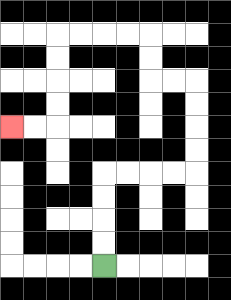{'start': '[4, 11]', 'end': '[0, 5]', 'path_directions': 'U,U,U,U,R,R,R,R,U,U,U,U,L,L,U,U,L,L,L,L,D,D,D,D,L,L', 'path_coordinates': '[[4, 11], [4, 10], [4, 9], [4, 8], [4, 7], [5, 7], [6, 7], [7, 7], [8, 7], [8, 6], [8, 5], [8, 4], [8, 3], [7, 3], [6, 3], [6, 2], [6, 1], [5, 1], [4, 1], [3, 1], [2, 1], [2, 2], [2, 3], [2, 4], [2, 5], [1, 5], [0, 5]]'}